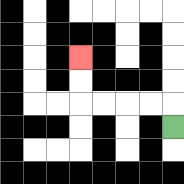{'start': '[7, 5]', 'end': '[3, 2]', 'path_directions': 'U,L,L,L,L,U,U', 'path_coordinates': '[[7, 5], [7, 4], [6, 4], [5, 4], [4, 4], [3, 4], [3, 3], [3, 2]]'}